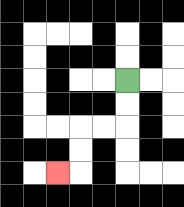{'start': '[5, 3]', 'end': '[2, 7]', 'path_directions': 'D,D,L,L,D,D,L', 'path_coordinates': '[[5, 3], [5, 4], [5, 5], [4, 5], [3, 5], [3, 6], [3, 7], [2, 7]]'}